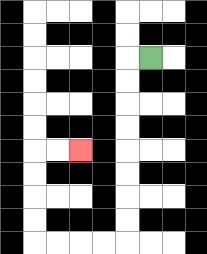{'start': '[6, 2]', 'end': '[3, 6]', 'path_directions': 'L,D,D,D,D,D,D,D,D,L,L,L,L,U,U,U,U,R,R', 'path_coordinates': '[[6, 2], [5, 2], [5, 3], [5, 4], [5, 5], [5, 6], [5, 7], [5, 8], [5, 9], [5, 10], [4, 10], [3, 10], [2, 10], [1, 10], [1, 9], [1, 8], [1, 7], [1, 6], [2, 6], [3, 6]]'}